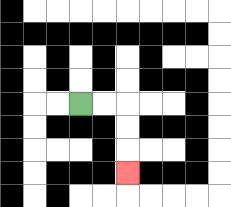{'start': '[3, 4]', 'end': '[5, 7]', 'path_directions': 'R,R,D,D,D', 'path_coordinates': '[[3, 4], [4, 4], [5, 4], [5, 5], [5, 6], [5, 7]]'}